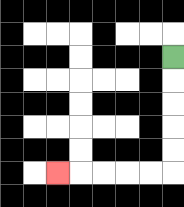{'start': '[7, 2]', 'end': '[2, 7]', 'path_directions': 'D,D,D,D,D,L,L,L,L,L', 'path_coordinates': '[[7, 2], [7, 3], [7, 4], [7, 5], [7, 6], [7, 7], [6, 7], [5, 7], [4, 7], [3, 7], [2, 7]]'}